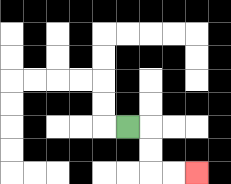{'start': '[5, 5]', 'end': '[8, 7]', 'path_directions': 'R,D,D,R,R', 'path_coordinates': '[[5, 5], [6, 5], [6, 6], [6, 7], [7, 7], [8, 7]]'}